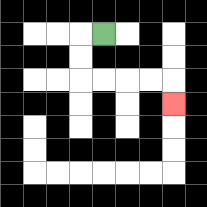{'start': '[4, 1]', 'end': '[7, 4]', 'path_directions': 'L,D,D,R,R,R,R,D', 'path_coordinates': '[[4, 1], [3, 1], [3, 2], [3, 3], [4, 3], [5, 3], [6, 3], [7, 3], [7, 4]]'}